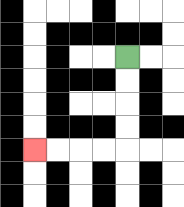{'start': '[5, 2]', 'end': '[1, 6]', 'path_directions': 'D,D,D,D,L,L,L,L', 'path_coordinates': '[[5, 2], [5, 3], [5, 4], [5, 5], [5, 6], [4, 6], [3, 6], [2, 6], [1, 6]]'}